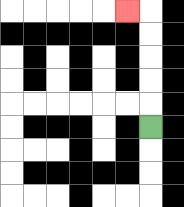{'start': '[6, 5]', 'end': '[5, 0]', 'path_directions': 'U,U,U,U,U,L', 'path_coordinates': '[[6, 5], [6, 4], [6, 3], [6, 2], [6, 1], [6, 0], [5, 0]]'}